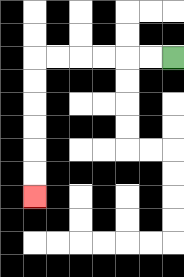{'start': '[7, 2]', 'end': '[1, 8]', 'path_directions': 'L,L,L,L,L,L,D,D,D,D,D,D', 'path_coordinates': '[[7, 2], [6, 2], [5, 2], [4, 2], [3, 2], [2, 2], [1, 2], [1, 3], [1, 4], [1, 5], [1, 6], [1, 7], [1, 8]]'}